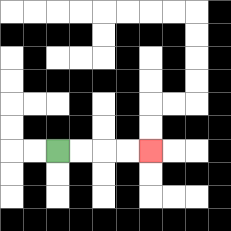{'start': '[2, 6]', 'end': '[6, 6]', 'path_directions': 'R,R,R,R', 'path_coordinates': '[[2, 6], [3, 6], [4, 6], [5, 6], [6, 6]]'}